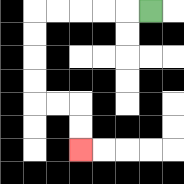{'start': '[6, 0]', 'end': '[3, 6]', 'path_directions': 'L,L,L,L,L,D,D,D,D,R,R,D,D', 'path_coordinates': '[[6, 0], [5, 0], [4, 0], [3, 0], [2, 0], [1, 0], [1, 1], [1, 2], [1, 3], [1, 4], [2, 4], [3, 4], [3, 5], [3, 6]]'}